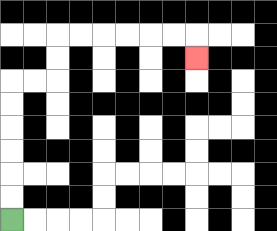{'start': '[0, 9]', 'end': '[8, 2]', 'path_directions': 'U,U,U,U,U,U,R,R,U,U,R,R,R,R,R,R,D', 'path_coordinates': '[[0, 9], [0, 8], [0, 7], [0, 6], [0, 5], [0, 4], [0, 3], [1, 3], [2, 3], [2, 2], [2, 1], [3, 1], [4, 1], [5, 1], [6, 1], [7, 1], [8, 1], [8, 2]]'}